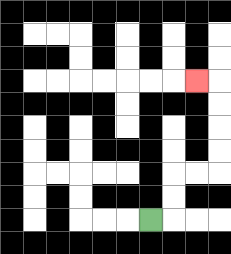{'start': '[6, 9]', 'end': '[8, 3]', 'path_directions': 'R,U,U,R,R,U,U,U,U,L', 'path_coordinates': '[[6, 9], [7, 9], [7, 8], [7, 7], [8, 7], [9, 7], [9, 6], [9, 5], [9, 4], [9, 3], [8, 3]]'}